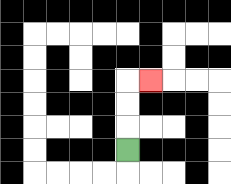{'start': '[5, 6]', 'end': '[6, 3]', 'path_directions': 'U,U,U,R', 'path_coordinates': '[[5, 6], [5, 5], [5, 4], [5, 3], [6, 3]]'}